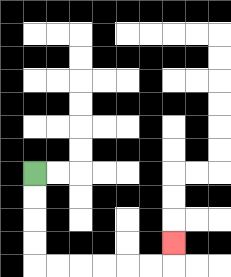{'start': '[1, 7]', 'end': '[7, 10]', 'path_directions': 'D,D,D,D,R,R,R,R,R,R,U', 'path_coordinates': '[[1, 7], [1, 8], [1, 9], [1, 10], [1, 11], [2, 11], [3, 11], [4, 11], [5, 11], [6, 11], [7, 11], [7, 10]]'}